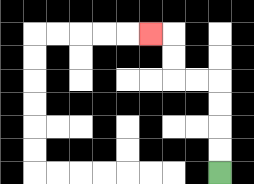{'start': '[9, 7]', 'end': '[6, 1]', 'path_directions': 'U,U,U,U,L,L,U,U,L', 'path_coordinates': '[[9, 7], [9, 6], [9, 5], [9, 4], [9, 3], [8, 3], [7, 3], [7, 2], [7, 1], [6, 1]]'}